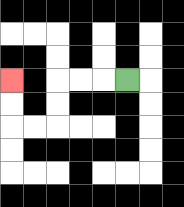{'start': '[5, 3]', 'end': '[0, 3]', 'path_directions': 'L,L,L,D,D,L,L,U,U', 'path_coordinates': '[[5, 3], [4, 3], [3, 3], [2, 3], [2, 4], [2, 5], [1, 5], [0, 5], [0, 4], [0, 3]]'}